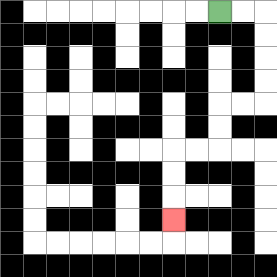{'start': '[9, 0]', 'end': '[7, 9]', 'path_directions': 'R,R,D,D,D,D,L,L,D,D,L,L,D,D,D', 'path_coordinates': '[[9, 0], [10, 0], [11, 0], [11, 1], [11, 2], [11, 3], [11, 4], [10, 4], [9, 4], [9, 5], [9, 6], [8, 6], [7, 6], [7, 7], [7, 8], [7, 9]]'}